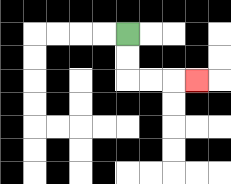{'start': '[5, 1]', 'end': '[8, 3]', 'path_directions': 'D,D,R,R,R', 'path_coordinates': '[[5, 1], [5, 2], [5, 3], [6, 3], [7, 3], [8, 3]]'}